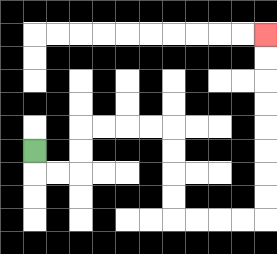{'start': '[1, 6]', 'end': '[11, 1]', 'path_directions': 'D,R,R,U,U,R,R,R,R,D,D,D,D,R,R,R,R,U,U,U,U,U,U,U,U', 'path_coordinates': '[[1, 6], [1, 7], [2, 7], [3, 7], [3, 6], [3, 5], [4, 5], [5, 5], [6, 5], [7, 5], [7, 6], [7, 7], [7, 8], [7, 9], [8, 9], [9, 9], [10, 9], [11, 9], [11, 8], [11, 7], [11, 6], [11, 5], [11, 4], [11, 3], [11, 2], [11, 1]]'}